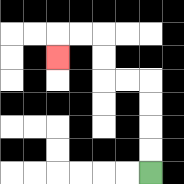{'start': '[6, 7]', 'end': '[2, 2]', 'path_directions': 'U,U,U,U,L,L,U,U,L,L,D', 'path_coordinates': '[[6, 7], [6, 6], [6, 5], [6, 4], [6, 3], [5, 3], [4, 3], [4, 2], [4, 1], [3, 1], [2, 1], [2, 2]]'}